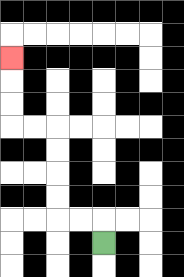{'start': '[4, 10]', 'end': '[0, 2]', 'path_directions': 'U,L,L,U,U,U,U,L,L,U,U,U', 'path_coordinates': '[[4, 10], [4, 9], [3, 9], [2, 9], [2, 8], [2, 7], [2, 6], [2, 5], [1, 5], [0, 5], [0, 4], [0, 3], [0, 2]]'}